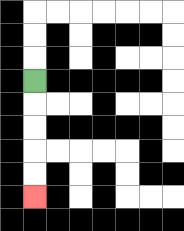{'start': '[1, 3]', 'end': '[1, 8]', 'path_directions': 'D,D,D,D,D', 'path_coordinates': '[[1, 3], [1, 4], [1, 5], [1, 6], [1, 7], [1, 8]]'}